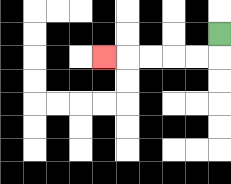{'start': '[9, 1]', 'end': '[4, 2]', 'path_directions': 'D,L,L,L,L,L', 'path_coordinates': '[[9, 1], [9, 2], [8, 2], [7, 2], [6, 2], [5, 2], [4, 2]]'}